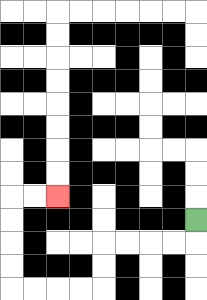{'start': '[8, 9]', 'end': '[2, 8]', 'path_directions': 'D,L,L,L,L,D,D,L,L,L,L,U,U,U,U,R,R', 'path_coordinates': '[[8, 9], [8, 10], [7, 10], [6, 10], [5, 10], [4, 10], [4, 11], [4, 12], [3, 12], [2, 12], [1, 12], [0, 12], [0, 11], [0, 10], [0, 9], [0, 8], [1, 8], [2, 8]]'}